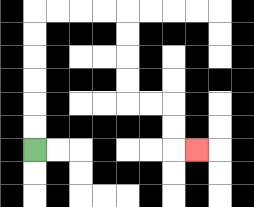{'start': '[1, 6]', 'end': '[8, 6]', 'path_directions': 'U,U,U,U,U,U,R,R,R,R,D,D,D,D,R,R,D,D,R', 'path_coordinates': '[[1, 6], [1, 5], [1, 4], [1, 3], [1, 2], [1, 1], [1, 0], [2, 0], [3, 0], [4, 0], [5, 0], [5, 1], [5, 2], [5, 3], [5, 4], [6, 4], [7, 4], [7, 5], [7, 6], [8, 6]]'}